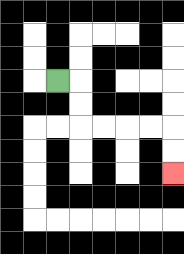{'start': '[2, 3]', 'end': '[7, 7]', 'path_directions': 'R,D,D,R,R,R,R,D,D', 'path_coordinates': '[[2, 3], [3, 3], [3, 4], [3, 5], [4, 5], [5, 5], [6, 5], [7, 5], [7, 6], [7, 7]]'}